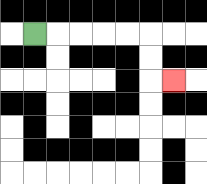{'start': '[1, 1]', 'end': '[7, 3]', 'path_directions': 'R,R,R,R,R,D,D,R', 'path_coordinates': '[[1, 1], [2, 1], [3, 1], [4, 1], [5, 1], [6, 1], [6, 2], [6, 3], [7, 3]]'}